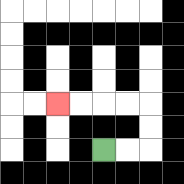{'start': '[4, 6]', 'end': '[2, 4]', 'path_directions': 'R,R,U,U,L,L,L,L', 'path_coordinates': '[[4, 6], [5, 6], [6, 6], [6, 5], [6, 4], [5, 4], [4, 4], [3, 4], [2, 4]]'}